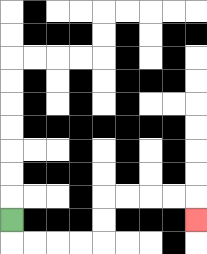{'start': '[0, 9]', 'end': '[8, 9]', 'path_directions': 'D,R,R,R,R,U,U,R,R,R,R,D', 'path_coordinates': '[[0, 9], [0, 10], [1, 10], [2, 10], [3, 10], [4, 10], [4, 9], [4, 8], [5, 8], [6, 8], [7, 8], [8, 8], [8, 9]]'}